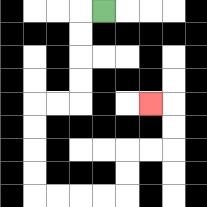{'start': '[4, 0]', 'end': '[6, 4]', 'path_directions': 'L,D,D,D,D,L,L,D,D,D,D,R,R,R,R,U,U,R,R,U,U,L', 'path_coordinates': '[[4, 0], [3, 0], [3, 1], [3, 2], [3, 3], [3, 4], [2, 4], [1, 4], [1, 5], [1, 6], [1, 7], [1, 8], [2, 8], [3, 8], [4, 8], [5, 8], [5, 7], [5, 6], [6, 6], [7, 6], [7, 5], [7, 4], [6, 4]]'}